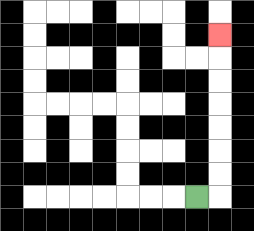{'start': '[8, 8]', 'end': '[9, 1]', 'path_directions': 'R,U,U,U,U,U,U,U', 'path_coordinates': '[[8, 8], [9, 8], [9, 7], [9, 6], [9, 5], [9, 4], [9, 3], [9, 2], [9, 1]]'}